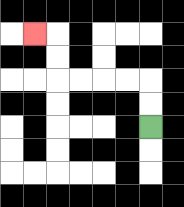{'start': '[6, 5]', 'end': '[1, 1]', 'path_directions': 'U,U,L,L,L,L,U,U,L', 'path_coordinates': '[[6, 5], [6, 4], [6, 3], [5, 3], [4, 3], [3, 3], [2, 3], [2, 2], [2, 1], [1, 1]]'}